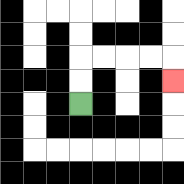{'start': '[3, 4]', 'end': '[7, 3]', 'path_directions': 'U,U,R,R,R,R,D', 'path_coordinates': '[[3, 4], [3, 3], [3, 2], [4, 2], [5, 2], [6, 2], [7, 2], [7, 3]]'}